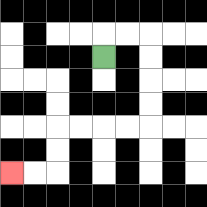{'start': '[4, 2]', 'end': '[0, 7]', 'path_directions': 'U,R,R,D,D,D,D,L,L,L,L,D,D,L,L', 'path_coordinates': '[[4, 2], [4, 1], [5, 1], [6, 1], [6, 2], [6, 3], [6, 4], [6, 5], [5, 5], [4, 5], [3, 5], [2, 5], [2, 6], [2, 7], [1, 7], [0, 7]]'}